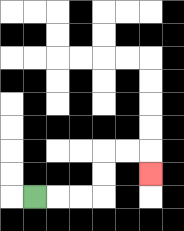{'start': '[1, 8]', 'end': '[6, 7]', 'path_directions': 'R,R,R,U,U,R,R,D', 'path_coordinates': '[[1, 8], [2, 8], [3, 8], [4, 8], [4, 7], [4, 6], [5, 6], [6, 6], [6, 7]]'}